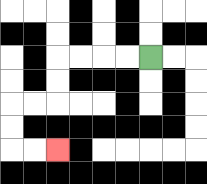{'start': '[6, 2]', 'end': '[2, 6]', 'path_directions': 'L,L,L,L,D,D,L,L,D,D,R,R', 'path_coordinates': '[[6, 2], [5, 2], [4, 2], [3, 2], [2, 2], [2, 3], [2, 4], [1, 4], [0, 4], [0, 5], [0, 6], [1, 6], [2, 6]]'}